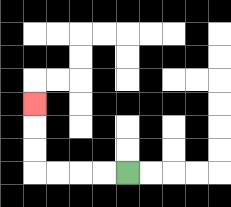{'start': '[5, 7]', 'end': '[1, 4]', 'path_directions': 'L,L,L,L,U,U,U', 'path_coordinates': '[[5, 7], [4, 7], [3, 7], [2, 7], [1, 7], [1, 6], [1, 5], [1, 4]]'}